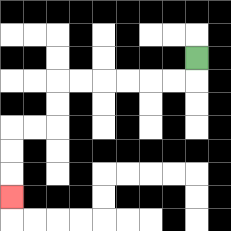{'start': '[8, 2]', 'end': '[0, 8]', 'path_directions': 'D,L,L,L,L,L,L,D,D,L,L,D,D,D', 'path_coordinates': '[[8, 2], [8, 3], [7, 3], [6, 3], [5, 3], [4, 3], [3, 3], [2, 3], [2, 4], [2, 5], [1, 5], [0, 5], [0, 6], [0, 7], [0, 8]]'}